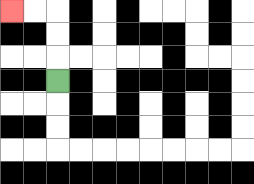{'start': '[2, 3]', 'end': '[0, 0]', 'path_directions': 'U,U,U,L,L', 'path_coordinates': '[[2, 3], [2, 2], [2, 1], [2, 0], [1, 0], [0, 0]]'}